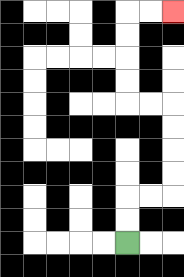{'start': '[5, 10]', 'end': '[7, 0]', 'path_directions': 'U,U,R,R,U,U,U,U,L,L,U,U,U,U,R,R', 'path_coordinates': '[[5, 10], [5, 9], [5, 8], [6, 8], [7, 8], [7, 7], [7, 6], [7, 5], [7, 4], [6, 4], [5, 4], [5, 3], [5, 2], [5, 1], [5, 0], [6, 0], [7, 0]]'}